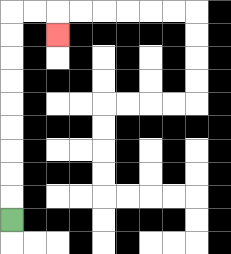{'start': '[0, 9]', 'end': '[2, 1]', 'path_directions': 'U,U,U,U,U,U,U,U,U,R,R,D', 'path_coordinates': '[[0, 9], [0, 8], [0, 7], [0, 6], [0, 5], [0, 4], [0, 3], [0, 2], [0, 1], [0, 0], [1, 0], [2, 0], [2, 1]]'}